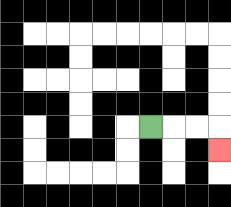{'start': '[6, 5]', 'end': '[9, 6]', 'path_directions': 'R,R,R,D', 'path_coordinates': '[[6, 5], [7, 5], [8, 5], [9, 5], [9, 6]]'}